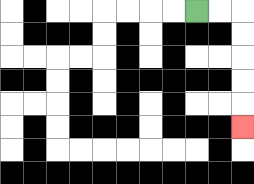{'start': '[8, 0]', 'end': '[10, 5]', 'path_directions': 'R,R,D,D,D,D,D', 'path_coordinates': '[[8, 0], [9, 0], [10, 0], [10, 1], [10, 2], [10, 3], [10, 4], [10, 5]]'}